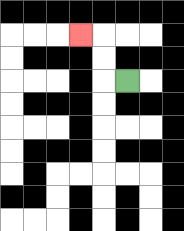{'start': '[5, 3]', 'end': '[3, 1]', 'path_directions': 'L,U,U,L', 'path_coordinates': '[[5, 3], [4, 3], [4, 2], [4, 1], [3, 1]]'}